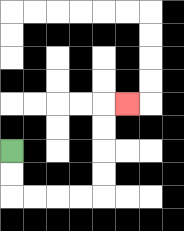{'start': '[0, 6]', 'end': '[5, 4]', 'path_directions': 'D,D,R,R,R,R,U,U,U,U,R', 'path_coordinates': '[[0, 6], [0, 7], [0, 8], [1, 8], [2, 8], [3, 8], [4, 8], [4, 7], [4, 6], [4, 5], [4, 4], [5, 4]]'}